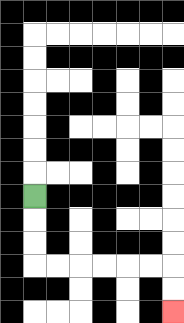{'start': '[1, 8]', 'end': '[7, 13]', 'path_directions': 'D,D,D,R,R,R,R,R,R,D,D', 'path_coordinates': '[[1, 8], [1, 9], [1, 10], [1, 11], [2, 11], [3, 11], [4, 11], [5, 11], [6, 11], [7, 11], [7, 12], [7, 13]]'}